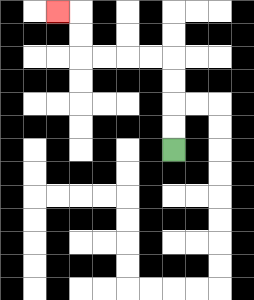{'start': '[7, 6]', 'end': '[2, 0]', 'path_directions': 'U,U,U,U,L,L,L,L,U,U,L', 'path_coordinates': '[[7, 6], [7, 5], [7, 4], [7, 3], [7, 2], [6, 2], [5, 2], [4, 2], [3, 2], [3, 1], [3, 0], [2, 0]]'}